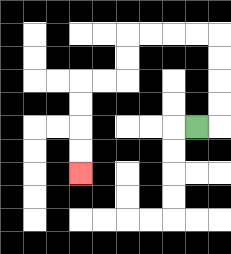{'start': '[8, 5]', 'end': '[3, 7]', 'path_directions': 'R,U,U,U,U,L,L,L,L,D,D,L,L,D,D,D,D', 'path_coordinates': '[[8, 5], [9, 5], [9, 4], [9, 3], [9, 2], [9, 1], [8, 1], [7, 1], [6, 1], [5, 1], [5, 2], [5, 3], [4, 3], [3, 3], [3, 4], [3, 5], [3, 6], [3, 7]]'}